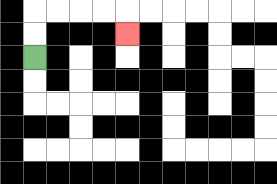{'start': '[1, 2]', 'end': '[5, 1]', 'path_directions': 'U,U,R,R,R,R,D', 'path_coordinates': '[[1, 2], [1, 1], [1, 0], [2, 0], [3, 0], [4, 0], [5, 0], [5, 1]]'}